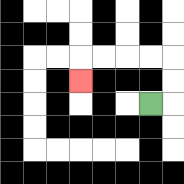{'start': '[6, 4]', 'end': '[3, 3]', 'path_directions': 'R,U,U,L,L,L,L,D', 'path_coordinates': '[[6, 4], [7, 4], [7, 3], [7, 2], [6, 2], [5, 2], [4, 2], [3, 2], [3, 3]]'}